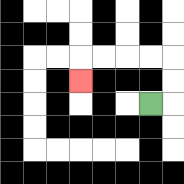{'start': '[6, 4]', 'end': '[3, 3]', 'path_directions': 'R,U,U,L,L,L,L,D', 'path_coordinates': '[[6, 4], [7, 4], [7, 3], [7, 2], [6, 2], [5, 2], [4, 2], [3, 2], [3, 3]]'}